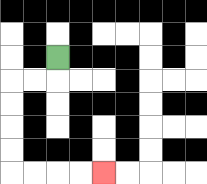{'start': '[2, 2]', 'end': '[4, 7]', 'path_directions': 'D,L,L,D,D,D,D,R,R,R,R', 'path_coordinates': '[[2, 2], [2, 3], [1, 3], [0, 3], [0, 4], [0, 5], [0, 6], [0, 7], [1, 7], [2, 7], [3, 7], [4, 7]]'}